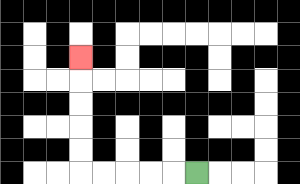{'start': '[8, 7]', 'end': '[3, 2]', 'path_directions': 'L,L,L,L,L,U,U,U,U,U', 'path_coordinates': '[[8, 7], [7, 7], [6, 7], [5, 7], [4, 7], [3, 7], [3, 6], [3, 5], [3, 4], [3, 3], [3, 2]]'}